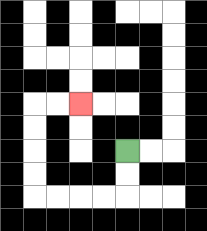{'start': '[5, 6]', 'end': '[3, 4]', 'path_directions': 'D,D,L,L,L,L,U,U,U,U,R,R', 'path_coordinates': '[[5, 6], [5, 7], [5, 8], [4, 8], [3, 8], [2, 8], [1, 8], [1, 7], [1, 6], [1, 5], [1, 4], [2, 4], [3, 4]]'}